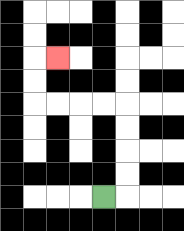{'start': '[4, 8]', 'end': '[2, 2]', 'path_directions': 'R,U,U,U,U,L,L,L,L,U,U,R', 'path_coordinates': '[[4, 8], [5, 8], [5, 7], [5, 6], [5, 5], [5, 4], [4, 4], [3, 4], [2, 4], [1, 4], [1, 3], [1, 2], [2, 2]]'}